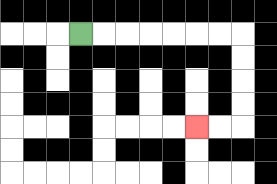{'start': '[3, 1]', 'end': '[8, 5]', 'path_directions': 'R,R,R,R,R,R,R,D,D,D,D,L,L', 'path_coordinates': '[[3, 1], [4, 1], [5, 1], [6, 1], [7, 1], [8, 1], [9, 1], [10, 1], [10, 2], [10, 3], [10, 4], [10, 5], [9, 5], [8, 5]]'}